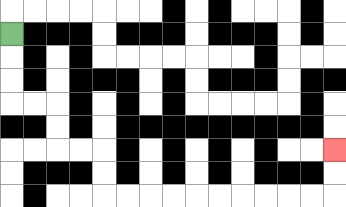{'start': '[0, 1]', 'end': '[14, 6]', 'path_directions': 'D,D,D,R,R,D,D,R,R,D,D,R,R,R,R,R,R,R,R,R,R,U,U', 'path_coordinates': '[[0, 1], [0, 2], [0, 3], [0, 4], [1, 4], [2, 4], [2, 5], [2, 6], [3, 6], [4, 6], [4, 7], [4, 8], [5, 8], [6, 8], [7, 8], [8, 8], [9, 8], [10, 8], [11, 8], [12, 8], [13, 8], [14, 8], [14, 7], [14, 6]]'}